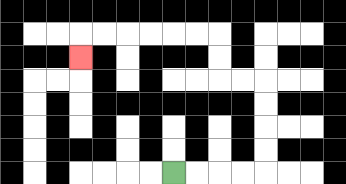{'start': '[7, 7]', 'end': '[3, 2]', 'path_directions': 'R,R,R,R,U,U,U,U,L,L,U,U,L,L,L,L,L,L,D', 'path_coordinates': '[[7, 7], [8, 7], [9, 7], [10, 7], [11, 7], [11, 6], [11, 5], [11, 4], [11, 3], [10, 3], [9, 3], [9, 2], [9, 1], [8, 1], [7, 1], [6, 1], [5, 1], [4, 1], [3, 1], [3, 2]]'}